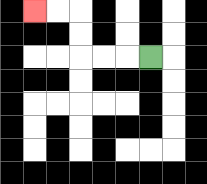{'start': '[6, 2]', 'end': '[1, 0]', 'path_directions': 'L,L,L,U,U,L,L', 'path_coordinates': '[[6, 2], [5, 2], [4, 2], [3, 2], [3, 1], [3, 0], [2, 0], [1, 0]]'}